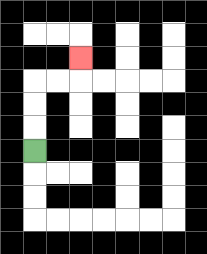{'start': '[1, 6]', 'end': '[3, 2]', 'path_directions': 'U,U,U,R,R,U', 'path_coordinates': '[[1, 6], [1, 5], [1, 4], [1, 3], [2, 3], [3, 3], [3, 2]]'}